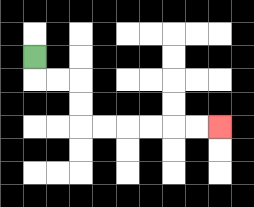{'start': '[1, 2]', 'end': '[9, 5]', 'path_directions': 'D,R,R,D,D,R,R,R,R,R,R', 'path_coordinates': '[[1, 2], [1, 3], [2, 3], [3, 3], [3, 4], [3, 5], [4, 5], [5, 5], [6, 5], [7, 5], [8, 5], [9, 5]]'}